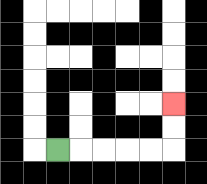{'start': '[2, 6]', 'end': '[7, 4]', 'path_directions': 'R,R,R,R,R,U,U', 'path_coordinates': '[[2, 6], [3, 6], [4, 6], [5, 6], [6, 6], [7, 6], [7, 5], [7, 4]]'}